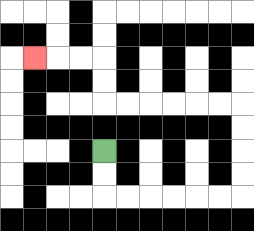{'start': '[4, 6]', 'end': '[1, 2]', 'path_directions': 'D,D,R,R,R,R,R,R,U,U,U,U,L,L,L,L,L,L,U,U,L,L,L', 'path_coordinates': '[[4, 6], [4, 7], [4, 8], [5, 8], [6, 8], [7, 8], [8, 8], [9, 8], [10, 8], [10, 7], [10, 6], [10, 5], [10, 4], [9, 4], [8, 4], [7, 4], [6, 4], [5, 4], [4, 4], [4, 3], [4, 2], [3, 2], [2, 2], [1, 2]]'}